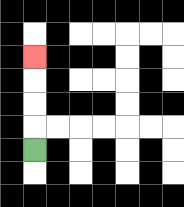{'start': '[1, 6]', 'end': '[1, 2]', 'path_directions': 'U,U,U,U', 'path_coordinates': '[[1, 6], [1, 5], [1, 4], [1, 3], [1, 2]]'}